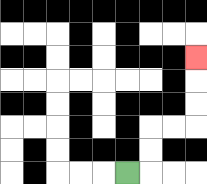{'start': '[5, 7]', 'end': '[8, 2]', 'path_directions': 'R,U,U,R,R,U,U,U', 'path_coordinates': '[[5, 7], [6, 7], [6, 6], [6, 5], [7, 5], [8, 5], [8, 4], [8, 3], [8, 2]]'}